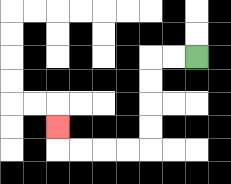{'start': '[8, 2]', 'end': '[2, 5]', 'path_directions': 'L,L,D,D,D,D,L,L,L,L,U', 'path_coordinates': '[[8, 2], [7, 2], [6, 2], [6, 3], [6, 4], [6, 5], [6, 6], [5, 6], [4, 6], [3, 6], [2, 6], [2, 5]]'}